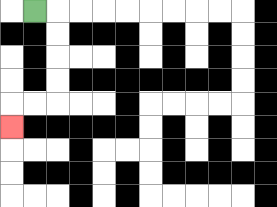{'start': '[1, 0]', 'end': '[0, 5]', 'path_directions': 'R,D,D,D,D,L,L,D', 'path_coordinates': '[[1, 0], [2, 0], [2, 1], [2, 2], [2, 3], [2, 4], [1, 4], [0, 4], [0, 5]]'}